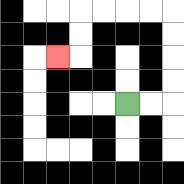{'start': '[5, 4]', 'end': '[2, 2]', 'path_directions': 'R,R,U,U,U,U,L,L,L,L,D,D,L', 'path_coordinates': '[[5, 4], [6, 4], [7, 4], [7, 3], [7, 2], [7, 1], [7, 0], [6, 0], [5, 0], [4, 0], [3, 0], [3, 1], [3, 2], [2, 2]]'}